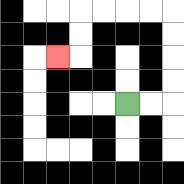{'start': '[5, 4]', 'end': '[2, 2]', 'path_directions': 'R,R,U,U,U,U,L,L,L,L,D,D,L', 'path_coordinates': '[[5, 4], [6, 4], [7, 4], [7, 3], [7, 2], [7, 1], [7, 0], [6, 0], [5, 0], [4, 0], [3, 0], [3, 1], [3, 2], [2, 2]]'}